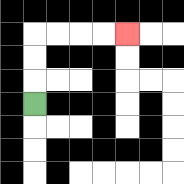{'start': '[1, 4]', 'end': '[5, 1]', 'path_directions': 'U,U,U,R,R,R,R', 'path_coordinates': '[[1, 4], [1, 3], [1, 2], [1, 1], [2, 1], [3, 1], [4, 1], [5, 1]]'}